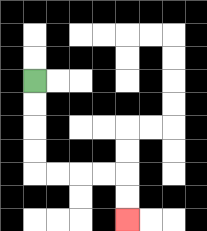{'start': '[1, 3]', 'end': '[5, 9]', 'path_directions': 'D,D,D,D,R,R,R,R,D,D', 'path_coordinates': '[[1, 3], [1, 4], [1, 5], [1, 6], [1, 7], [2, 7], [3, 7], [4, 7], [5, 7], [5, 8], [5, 9]]'}